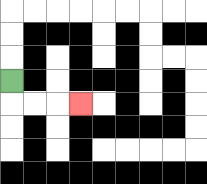{'start': '[0, 3]', 'end': '[3, 4]', 'path_directions': 'D,R,R,R', 'path_coordinates': '[[0, 3], [0, 4], [1, 4], [2, 4], [3, 4]]'}